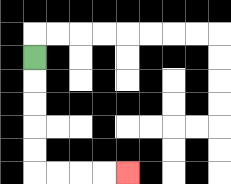{'start': '[1, 2]', 'end': '[5, 7]', 'path_directions': 'D,D,D,D,D,R,R,R,R', 'path_coordinates': '[[1, 2], [1, 3], [1, 4], [1, 5], [1, 6], [1, 7], [2, 7], [3, 7], [4, 7], [5, 7]]'}